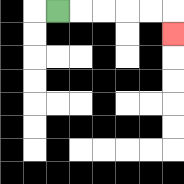{'start': '[2, 0]', 'end': '[7, 1]', 'path_directions': 'R,R,R,R,R,D', 'path_coordinates': '[[2, 0], [3, 0], [4, 0], [5, 0], [6, 0], [7, 0], [7, 1]]'}